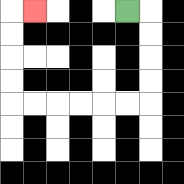{'start': '[5, 0]', 'end': '[1, 0]', 'path_directions': 'R,D,D,D,D,L,L,L,L,L,L,U,U,U,U,R', 'path_coordinates': '[[5, 0], [6, 0], [6, 1], [6, 2], [6, 3], [6, 4], [5, 4], [4, 4], [3, 4], [2, 4], [1, 4], [0, 4], [0, 3], [0, 2], [0, 1], [0, 0], [1, 0]]'}